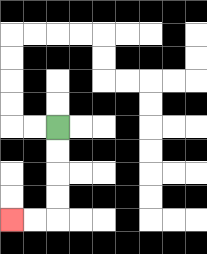{'start': '[2, 5]', 'end': '[0, 9]', 'path_directions': 'D,D,D,D,L,L', 'path_coordinates': '[[2, 5], [2, 6], [2, 7], [2, 8], [2, 9], [1, 9], [0, 9]]'}